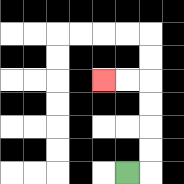{'start': '[5, 7]', 'end': '[4, 3]', 'path_directions': 'R,U,U,U,U,L,L', 'path_coordinates': '[[5, 7], [6, 7], [6, 6], [6, 5], [6, 4], [6, 3], [5, 3], [4, 3]]'}